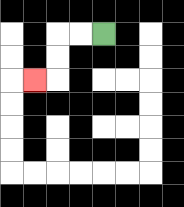{'start': '[4, 1]', 'end': '[1, 3]', 'path_directions': 'L,L,D,D,L', 'path_coordinates': '[[4, 1], [3, 1], [2, 1], [2, 2], [2, 3], [1, 3]]'}